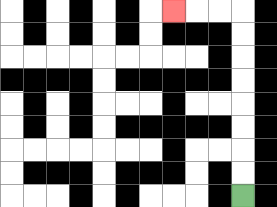{'start': '[10, 8]', 'end': '[7, 0]', 'path_directions': 'U,U,U,U,U,U,U,U,L,L,L', 'path_coordinates': '[[10, 8], [10, 7], [10, 6], [10, 5], [10, 4], [10, 3], [10, 2], [10, 1], [10, 0], [9, 0], [8, 0], [7, 0]]'}